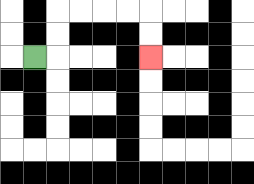{'start': '[1, 2]', 'end': '[6, 2]', 'path_directions': 'R,U,U,R,R,R,R,D,D', 'path_coordinates': '[[1, 2], [2, 2], [2, 1], [2, 0], [3, 0], [4, 0], [5, 0], [6, 0], [6, 1], [6, 2]]'}